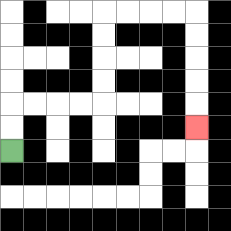{'start': '[0, 6]', 'end': '[8, 5]', 'path_directions': 'U,U,R,R,R,R,U,U,U,U,R,R,R,R,D,D,D,D,D', 'path_coordinates': '[[0, 6], [0, 5], [0, 4], [1, 4], [2, 4], [3, 4], [4, 4], [4, 3], [4, 2], [4, 1], [4, 0], [5, 0], [6, 0], [7, 0], [8, 0], [8, 1], [8, 2], [8, 3], [8, 4], [8, 5]]'}